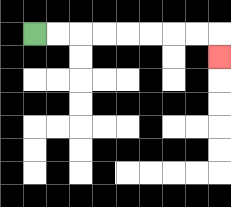{'start': '[1, 1]', 'end': '[9, 2]', 'path_directions': 'R,R,R,R,R,R,R,R,D', 'path_coordinates': '[[1, 1], [2, 1], [3, 1], [4, 1], [5, 1], [6, 1], [7, 1], [8, 1], [9, 1], [9, 2]]'}